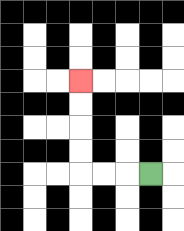{'start': '[6, 7]', 'end': '[3, 3]', 'path_directions': 'L,L,L,U,U,U,U', 'path_coordinates': '[[6, 7], [5, 7], [4, 7], [3, 7], [3, 6], [3, 5], [3, 4], [3, 3]]'}